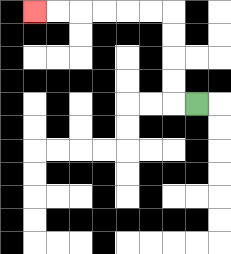{'start': '[8, 4]', 'end': '[1, 0]', 'path_directions': 'L,U,U,U,U,L,L,L,L,L,L', 'path_coordinates': '[[8, 4], [7, 4], [7, 3], [7, 2], [7, 1], [7, 0], [6, 0], [5, 0], [4, 0], [3, 0], [2, 0], [1, 0]]'}